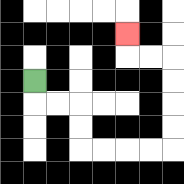{'start': '[1, 3]', 'end': '[5, 1]', 'path_directions': 'D,R,R,D,D,R,R,R,R,U,U,U,U,L,L,U', 'path_coordinates': '[[1, 3], [1, 4], [2, 4], [3, 4], [3, 5], [3, 6], [4, 6], [5, 6], [6, 6], [7, 6], [7, 5], [7, 4], [7, 3], [7, 2], [6, 2], [5, 2], [5, 1]]'}